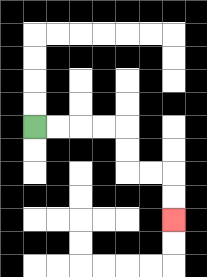{'start': '[1, 5]', 'end': '[7, 9]', 'path_directions': 'R,R,R,R,D,D,R,R,D,D', 'path_coordinates': '[[1, 5], [2, 5], [3, 5], [4, 5], [5, 5], [5, 6], [5, 7], [6, 7], [7, 7], [7, 8], [7, 9]]'}